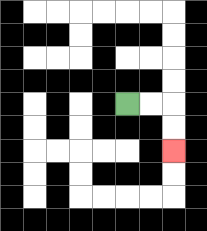{'start': '[5, 4]', 'end': '[7, 6]', 'path_directions': 'R,R,D,D', 'path_coordinates': '[[5, 4], [6, 4], [7, 4], [7, 5], [7, 6]]'}